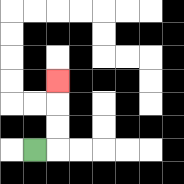{'start': '[1, 6]', 'end': '[2, 3]', 'path_directions': 'R,U,U,U', 'path_coordinates': '[[1, 6], [2, 6], [2, 5], [2, 4], [2, 3]]'}